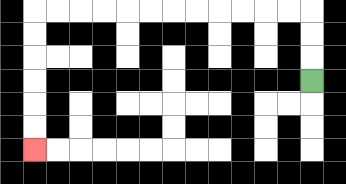{'start': '[13, 3]', 'end': '[1, 6]', 'path_directions': 'U,U,U,L,L,L,L,L,L,L,L,L,L,L,L,D,D,D,D,D,D', 'path_coordinates': '[[13, 3], [13, 2], [13, 1], [13, 0], [12, 0], [11, 0], [10, 0], [9, 0], [8, 0], [7, 0], [6, 0], [5, 0], [4, 0], [3, 0], [2, 0], [1, 0], [1, 1], [1, 2], [1, 3], [1, 4], [1, 5], [1, 6]]'}